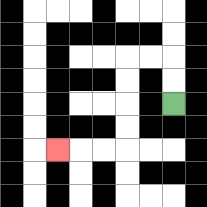{'start': '[7, 4]', 'end': '[2, 6]', 'path_directions': 'U,U,L,L,D,D,D,D,L,L,L', 'path_coordinates': '[[7, 4], [7, 3], [7, 2], [6, 2], [5, 2], [5, 3], [5, 4], [5, 5], [5, 6], [4, 6], [3, 6], [2, 6]]'}